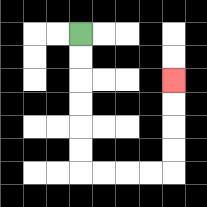{'start': '[3, 1]', 'end': '[7, 3]', 'path_directions': 'D,D,D,D,D,D,R,R,R,R,U,U,U,U', 'path_coordinates': '[[3, 1], [3, 2], [3, 3], [3, 4], [3, 5], [3, 6], [3, 7], [4, 7], [5, 7], [6, 7], [7, 7], [7, 6], [7, 5], [7, 4], [7, 3]]'}